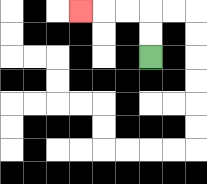{'start': '[6, 2]', 'end': '[3, 0]', 'path_directions': 'U,U,L,L,L', 'path_coordinates': '[[6, 2], [6, 1], [6, 0], [5, 0], [4, 0], [3, 0]]'}